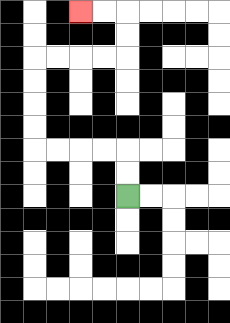{'start': '[5, 8]', 'end': '[3, 0]', 'path_directions': 'U,U,L,L,L,L,U,U,U,U,R,R,R,R,U,U,L,L', 'path_coordinates': '[[5, 8], [5, 7], [5, 6], [4, 6], [3, 6], [2, 6], [1, 6], [1, 5], [1, 4], [1, 3], [1, 2], [2, 2], [3, 2], [4, 2], [5, 2], [5, 1], [5, 0], [4, 0], [3, 0]]'}